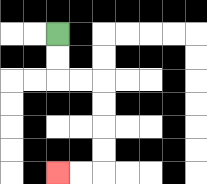{'start': '[2, 1]', 'end': '[2, 7]', 'path_directions': 'D,D,R,R,D,D,D,D,L,L', 'path_coordinates': '[[2, 1], [2, 2], [2, 3], [3, 3], [4, 3], [4, 4], [4, 5], [4, 6], [4, 7], [3, 7], [2, 7]]'}